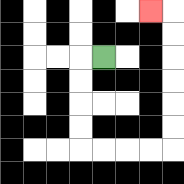{'start': '[4, 2]', 'end': '[6, 0]', 'path_directions': 'L,D,D,D,D,R,R,R,R,U,U,U,U,U,U,L', 'path_coordinates': '[[4, 2], [3, 2], [3, 3], [3, 4], [3, 5], [3, 6], [4, 6], [5, 6], [6, 6], [7, 6], [7, 5], [7, 4], [7, 3], [7, 2], [7, 1], [7, 0], [6, 0]]'}